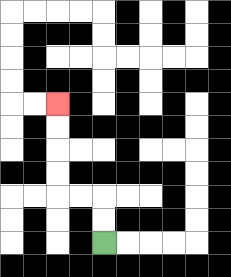{'start': '[4, 10]', 'end': '[2, 4]', 'path_directions': 'U,U,L,L,U,U,U,U', 'path_coordinates': '[[4, 10], [4, 9], [4, 8], [3, 8], [2, 8], [2, 7], [2, 6], [2, 5], [2, 4]]'}